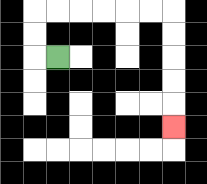{'start': '[2, 2]', 'end': '[7, 5]', 'path_directions': 'L,U,U,R,R,R,R,R,R,D,D,D,D,D', 'path_coordinates': '[[2, 2], [1, 2], [1, 1], [1, 0], [2, 0], [3, 0], [4, 0], [5, 0], [6, 0], [7, 0], [7, 1], [7, 2], [7, 3], [7, 4], [7, 5]]'}